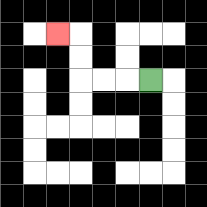{'start': '[6, 3]', 'end': '[2, 1]', 'path_directions': 'L,L,L,U,U,L', 'path_coordinates': '[[6, 3], [5, 3], [4, 3], [3, 3], [3, 2], [3, 1], [2, 1]]'}